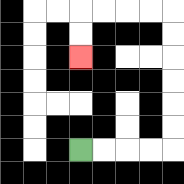{'start': '[3, 6]', 'end': '[3, 2]', 'path_directions': 'R,R,R,R,U,U,U,U,U,U,L,L,L,L,D,D', 'path_coordinates': '[[3, 6], [4, 6], [5, 6], [6, 6], [7, 6], [7, 5], [7, 4], [7, 3], [7, 2], [7, 1], [7, 0], [6, 0], [5, 0], [4, 0], [3, 0], [3, 1], [3, 2]]'}